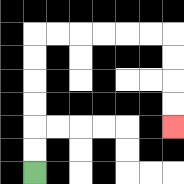{'start': '[1, 7]', 'end': '[7, 5]', 'path_directions': 'U,U,U,U,U,U,R,R,R,R,R,R,D,D,D,D', 'path_coordinates': '[[1, 7], [1, 6], [1, 5], [1, 4], [1, 3], [1, 2], [1, 1], [2, 1], [3, 1], [4, 1], [5, 1], [6, 1], [7, 1], [7, 2], [7, 3], [7, 4], [7, 5]]'}